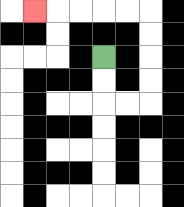{'start': '[4, 2]', 'end': '[1, 0]', 'path_directions': 'D,D,R,R,U,U,U,U,L,L,L,L,L', 'path_coordinates': '[[4, 2], [4, 3], [4, 4], [5, 4], [6, 4], [6, 3], [6, 2], [6, 1], [6, 0], [5, 0], [4, 0], [3, 0], [2, 0], [1, 0]]'}